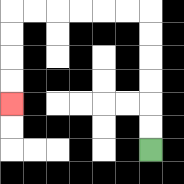{'start': '[6, 6]', 'end': '[0, 4]', 'path_directions': 'U,U,U,U,U,U,L,L,L,L,L,L,D,D,D,D', 'path_coordinates': '[[6, 6], [6, 5], [6, 4], [6, 3], [6, 2], [6, 1], [6, 0], [5, 0], [4, 0], [3, 0], [2, 0], [1, 0], [0, 0], [0, 1], [0, 2], [0, 3], [0, 4]]'}